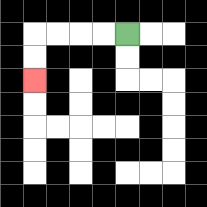{'start': '[5, 1]', 'end': '[1, 3]', 'path_directions': 'L,L,L,L,D,D', 'path_coordinates': '[[5, 1], [4, 1], [3, 1], [2, 1], [1, 1], [1, 2], [1, 3]]'}